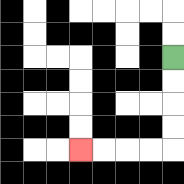{'start': '[7, 2]', 'end': '[3, 6]', 'path_directions': 'D,D,D,D,L,L,L,L', 'path_coordinates': '[[7, 2], [7, 3], [7, 4], [7, 5], [7, 6], [6, 6], [5, 6], [4, 6], [3, 6]]'}